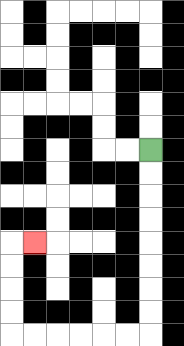{'start': '[6, 6]', 'end': '[1, 10]', 'path_directions': 'D,D,D,D,D,D,D,D,L,L,L,L,L,L,U,U,U,U,R', 'path_coordinates': '[[6, 6], [6, 7], [6, 8], [6, 9], [6, 10], [6, 11], [6, 12], [6, 13], [6, 14], [5, 14], [4, 14], [3, 14], [2, 14], [1, 14], [0, 14], [0, 13], [0, 12], [0, 11], [0, 10], [1, 10]]'}